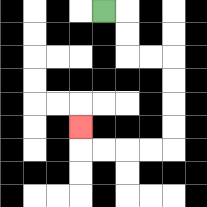{'start': '[4, 0]', 'end': '[3, 5]', 'path_directions': 'R,D,D,R,R,D,D,D,D,L,L,L,L,U', 'path_coordinates': '[[4, 0], [5, 0], [5, 1], [5, 2], [6, 2], [7, 2], [7, 3], [7, 4], [7, 5], [7, 6], [6, 6], [5, 6], [4, 6], [3, 6], [3, 5]]'}